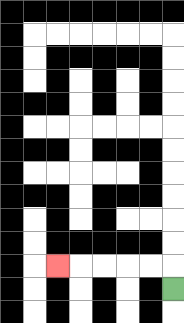{'start': '[7, 12]', 'end': '[2, 11]', 'path_directions': 'U,L,L,L,L,L', 'path_coordinates': '[[7, 12], [7, 11], [6, 11], [5, 11], [4, 11], [3, 11], [2, 11]]'}